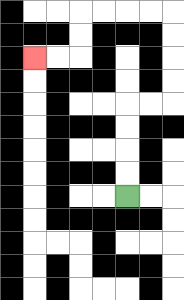{'start': '[5, 8]', 'end': '[1, 2]', 'path_directions': 'U,U,U,U,R,R,U,U,U,U,L,L,L,L,D,D,L,L', 'path_coordinates': '[[5, 8], [5, 7], [5, 6], [5, 5], [5, 4], [6, 4], [7, 4], [7, 3], [7, 2], [7, 1], [7, 0], [6, 0], [5, 0], [4, 0], [3, 0], [3, 1], [3, 2], [2, 2], [1, 2]]'}